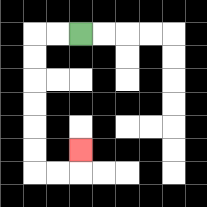{'start': '[3, 1]', 'end': '[3, 6]', 'path_directions': 'L,L,D,D,D,D,D,D,R,R,U', 'path_coordinates': '[[3, 1], [2, 1], [1, 1], [1, 2], [1, 3], [1, 4], [1, 5], [1, 6], [1, 7], [2, 7], [3, 7], [3, 6]]'}